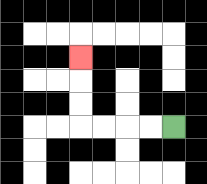{'start': '[7, 5]', 'end': '[3, 2]', 'path_directions': 'L,L,L,L,U,U,U', 'path_coordinates': '[[7, 5], [6, 5], [5, 5], [4, 5], [3, 5], [3, 4], [3, 3], [3, 2]]'}